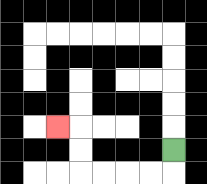{'start': '[7, 6]', 'end': '[2, 5]', 'path_directions': 'D,L,L,L,L,U,U,L', 'path_coordinates': '[[7, 6], [7, 7], [6, 7], [5, 7], [4, 7], [3, 7], [3, 6], [3, 5], [2, 5]]'}